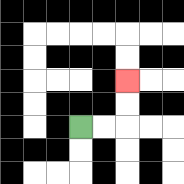{'start': '[3, 5]', 'end': '[5, 3]', 'path_directions': 'R,R,U,U', 'path_coordinates': '[[3, 5], [4, 5], [5, 5], [5, 4], [5, 3]]'}